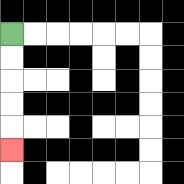{'start': '[0, 1]', 'end': '[0, 6]', 'path_directions': 'D,D,D,D,D', 'path_coordinates': '[[0, 1], [0, 2], [0, 3], [0, 4], [0, 5], [0, 6]]'}